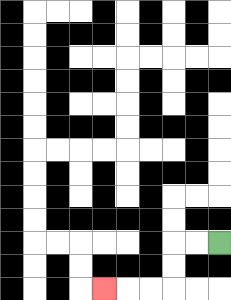{'start': '[9, 10]', 'end': '[4, 12]', 'path_directions': 'L,L,D,D,L,L,L', 'path_coordinates': '[[9, 10], [8, 10], [7, 10], [7, 11], [7, 12], [6, 12], [5, 12], [4, 12]]'}